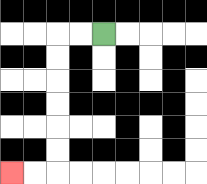{'start': '[4, 1]', 'end': '[0, 7]', 'path_directions': 'L,L,D,D,D,D,D,D,L,L', 'path_coordinates': '[[4, 1], [3, 1], [2, 1], [2, 2], [2, 3], [2, 4], [2, 5], [2, 6], [2, 7], [1, 7], [0, 7]]'}